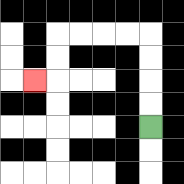{'start': '[6, 5]', 'end': '[1, 3]', 'path_directions': 'U,U,U,U,L,L,L,L,D,D,L', 'path_coordinates': '[[6, 5], [6, 4], [6, 3], [6, 2], [6, 1], [5, 1], [4, 1], [3, 1], [2, 1], [2, 2], [2, 3], [1, 3]]'}